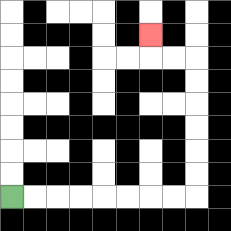{'start': '[0, 8]', 'end': '[6, 1]', 'path_directions': 'R,R,R,R,R,R,R,R,U,U,U,U,U,U,L,L,U', 'path_coordinates': '[[0, 8], [1, 8], [2, 8], [3, 8], [4, 8], [5, 8], [6, 8], [7, 8], [8, 8], [8, 7], [8, 6], [8, 5], [8, 4], [8, 3], [8, 2], [7, 2], [6, 2], [6, 1]]'}